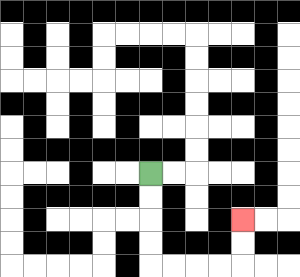{'start': '[6, 7]', 'end': '[10, 9]', 'path_directions': 'D,D,D,D,R,R,R,R,U,U', 'path_coordinates': '[[6, 7], [6, 8], [6, 9], [6, 10], [6, 11], [7, 11], [8, 11], [9, 11], [10, 11], [10, 10], [10, 9]]'}